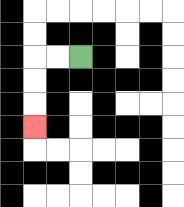{'start': '[3, 2]', 'end': '[1, 5]', 'path_directions': 'L,L,D,D,D', 'path_coordinates': '[[3, 2], [2, 2], [1, 2], [1, 3], [1, 4], [1, 5]]'}